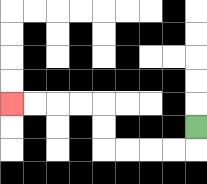{'start': '[8, 5]', 'end': '[0, 4]', 'path_directions': 'D,L,L,L,L,U,U,L,L,L,L', 'path_coordinates': '[[8, 5], [8, 6], [7, 6], [6, 6], [5, 6], [4, 6], [4, 5], [4, 4], [3, 4], [2, 4], [1, 4], [0, 4]]'}